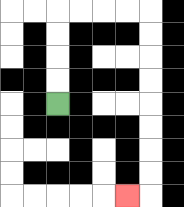{'start': '[2, 4]', 'end': '[5, 8]', 'path_directions': 'U,U,U,U,R,R,R,R,D,D,D,D,D,D,D,D,L', 'path_coordinates': '[[2, 4], [2, 3], [2, 2], [2, 1], [2, 0], [3, 0], [4, 0], [5, 0], [6, 0], [6, 1], [6, 2], [6, 3], [6, 4], [6, 5], [6, 6], [6, 7], [6, 8], [5, 8]]'}